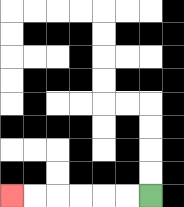{'start': '[6, 8]', 'end': '[0, 8]', 'path_directions': 'L,L,L,L,L,L', 'path_coordinates': '[[6, 8], [5, 8], [4, 8], [3, 8], [2, 8], [1, 8], [0, 8]]'}